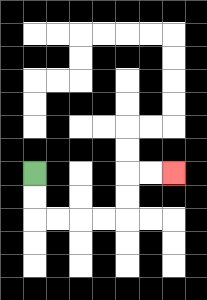{'start': '[1, 7]', 'end': '[7, 7]', 'path_directions': 'D,D,R,R,R,R,U,U,R,R', 'path_coordinates': '[[1, 7], [1, 8], [1, 9], [2, 9], [3, 9], [4, 9], [5, 9], [5, 8], [5, 7], [6, 7], [7, 7]]'}